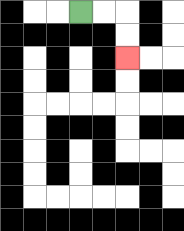{'start': '[3, 0]', 'end': '[5, 2]', 'path_directions': 'R,R,D,D', 'path_coordinates': '[[3, 0], [4, 0], [5, 0], [5, 1], [5, 2]]'}